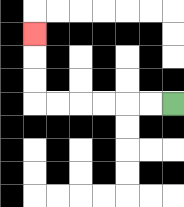{'start': '[7, 4]', 'end': '[1, 1]', 'path_directions': 'L,L,L,L,L,L,U,U,U', 'path_coordinates': '[[7, 4], [6, 4], [5, 4], [4, 4], [3, 4], [2, 4], [1, 4], [1, 3], [1, 2], [1, 1]]'}